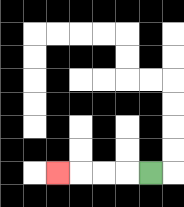{'start': '[6, 7]', 'end': '[2, 7]', 'path_directions': 'L,L,L,L', 'path_coordinates': '[[6, 7], [5, 7], [4, 7], [3, 7], [2, 7]]'}